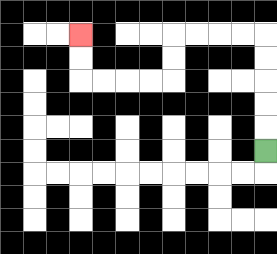{'start': '[11, 6]', 'end': '[3, 1]', 'path_directions': 'U,U,U,U,U,L,L,L,L,D,D,L,L,L,L,U,U', 'path_coordinates': '[[11, 6], [11, 5], [11, 4], [11, 3], [11, 2], [11, 1], [10, 1], [9, 1], [8, 1], [7, 1], [7, 2], [7, 3], [6, 3], [5, 3], [4, 3], [3, 3], [3, 2], [3, 1]]'}